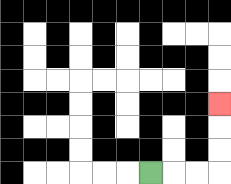{'start': '[6, 7]', 'end': '[9, 4]', 'path_directions': 'R,R,R,U,U,U', 'path_coordinates': '[[6, 7], [7, 7], [8, 7], [9, 7], [9, 6], [9, 5], [9, 4]]'}